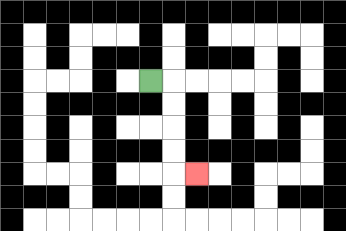{'start': '[6, 3]', 'end': '[8, 7]', 'path_directions': 'R,D,D,D,D,R', 'path_coordinates': '[[6, 3], [7, 3], [7, 4], [7, 5], [7, 6], [7, 7], [8, 7]]'}